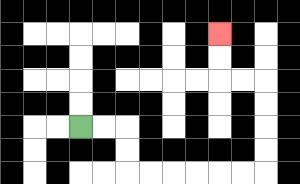{'start': '[3, 5]', 'end': '[9, 1]', 'path_directions': 'R,R,D,D,R,R,R,R,R,R,U,U,U,U,L,L,U,U', 'path_coordinates': '[[3, 5], [4, 5], [5, 5], [5, 6], [5, 7], [6, 7], [7, 7], [8, 7], [9, 7], [10, 7], [11, 7], [11, 6], [11, 5], [11, 4], [11, 3], [10, 3], [9, 3], [9, 2], [9, 1]]'}